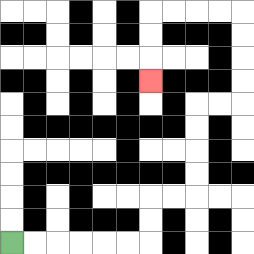{'start': '[0, 10]', 'end': '[6, 3]', 'path_directions': 'R,R,R,R,R,R,U,U,R,R,U,U,U,U,R,R,U,U,U,U,L,L,L,L,D,D,D', 'path_coordinates': '[[0, 10], [1, 10], [2, 10], [3, 10], [4, 10], [5, 10], [6, 10], [6, 9], [6, 8], [7, 8], [8, 8], [8, 7], [8, 6], [8, 5], [8, 4], [9, 4], [10, 4], [10, 3], [10, 2], [10, 1], [10, 0], [9, 0], [8, 0], [7, 0], [6, 0], [6, 1], [6, 2], [6, 3]]'}